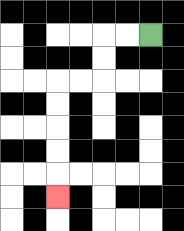{'start': '[6, 1]', 'end': '[2, 8]', 'path_directions': 'L,L,D,D,L,L,D,D,D,D,D', 'path_coordinates': '[[6, 1], [5, 1], [4, 1], [4, 2], [4, 3], [3, 3], [2, 3], [2, 4], [2, 5], [2, 6], [2, 7], [2, 8]]'}